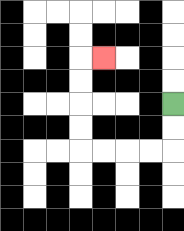{'start': '[7, 4]', 'end': '[4, 2]', 'path_directions': 'D,D,L,L,L,L,U,U,U,U,R', 'path_coordinates': '[[7, 4], [7, 5], [7, 6], [6, 6], [5, 6], [4, 6], [3, 6], [3, 5], [3, 4], [3, 3], [3, 2], [4, 2]]'}